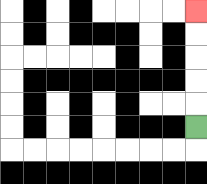{'start': '[8, 5]', 'end': '[8, 0]', 'path_directions': 'U,U,U,U,U', 'path_coordinates': '[[8, 5], [8, 4], [8, 3], [8, 2], [8, 1], [8, 0]]'}